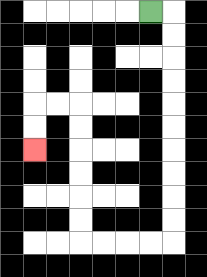{'start': '[6, 0]', 'end': '[1, 6]', 'path_directions': 'R,D,D,D,D,D,D,D,D,D,D,L,L,L,L,U,U,U,U,U,U,L,L,D,D', 'path_coordinates': '[[6, 0], [7, 0], [7, 1], [7, 2], [7, 3], [7, 4], [7, 5], [7, 6], [7, 7], [7, 8], [7, 9], [7, 10], [6, 10], [5, 10], [4, 10], [3, 10], [3, 9], [3, 8], [3, 7], [3, 6], [3, 5], [3, 4], [2, 4], [1, 4], [1, 5], [1, 6]]'}